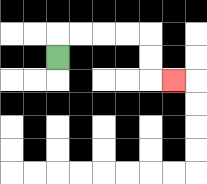{'start': '[2, 2]', 'end': '[7, 3]', 'path_directions': 'U,R,R,R,R,D,D,R', 'path_coordinates': '[[2, 2], [2, 1], [3, 1], [4, 1], [5, 1], [6, 1], [6, 2], [6, 3], [7, 3]]'}